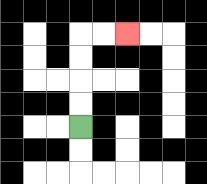{'start': '[3, 5]', 'end': '[5, 1]', 'path_directions': 'U,U,U,U,R,R', 'path_coordinates': '[[3, 5], [3, 4], [3, 3], [3, 2], [3, 1], [4, 1], [5, 1]]'}